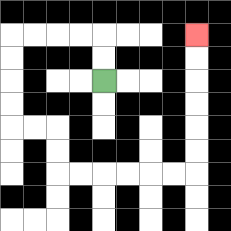{'start': '[4, 3]', 'end': '[8, 1]', 'path_directions': 'U,U,L,L,L,L,D,D,D,D,R,R,D,D,R,R,R,R,R,R,U,U,U,U,U,U', 'path_coordinates': '[[4, 3], [4, 2], [4, 1], [3, 1], [2, 1], [1, 1], [0, 1], [0, 2], [0, 3], [0, 4], [0, 5], [1, 5], [2, 5], [2, 6], [2, 7], [3, 7], [4, 7], [5, 7], [6, 7], [7, 7], [8, 7], [8, 6], [8, 5], [8, 4], [8, 3], [8, 2], [8, 1]]'}